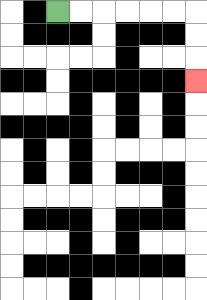{'start': '[2, 0]', 'end': '[8, 3]', 'path_directions': 'R,R,R,R,R,R,D,D,D', 'path_coordinates': '[[2, 0], [3, 0], [4, 0], [5, 0], [6, 0], [7, 0], [8, 0], [8, 1], [8, 2], [8, 3]]'}